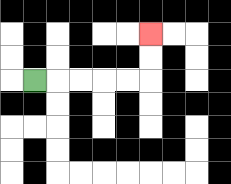{'start': '[1, 3]', 'end': '[6, 1]', 'path_directions': 'R,R,R,R,R,U,U', 'path_coordinates': '[[1, 3], [2, 3], [3, 3], [4, 3], [5, 3], [6, 3], [6, 2], [6, 1]]'}